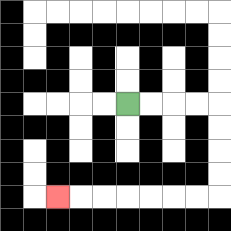{'start': '[5, 4]', 'end': '[2, 8]', 'path_directions': 'R,R,R,R,D,D,D,D,L,L,L,L,L,L,L', 'path_coordinates': '[[5, 4], [6, 4], [7, 4], [8, 4], [9, 4], [9, 5], [9, 6], [9, 7], [9, 8], [8, 8], [7, 8], [6, 8], [5, 8], [4, 8], [3, 8], [2, 8]]'}